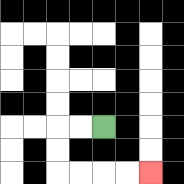{'start': '[4, 5]', 'end': '[6, 7]', 'path_directions': 'L,L,D,D,R,R,R,R', 'path_coordinates': '[[4, 5], [3, 5], [2, 5], [2, 6], [2, 7], [3, 7], [4, 7], [5, 7], [6, 7]]'}